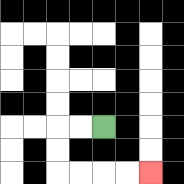{'start': '[4, 5]', 'end': '[6, 7]', 'path_directions': 'L,L,D,D,R,R,R,R', 'path_coordinates': '[[4, 5], [3, 5], [2, 5], [2, 6], [2, 7], [3, 7], [4, 7], [5, 7], [6, 7]]'}